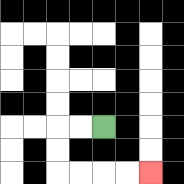{'start': '[4, 5]', 'end': '[6, 7]', 'path_directions': 'L,L,D,D,R,R,R,R', 'path_coordinates': '[[4, 5], [3, 5], [2, 5], [2, 6], [2, 7], [3, 7], [4, 7], [5, 7], [6, 7]]'}